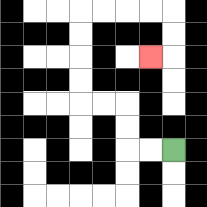{'start': '[7, 6]', 'end': '[6, 2]', 'path_directions': 'L,L,U,U,L,L,U,U,U,U,R,R,R,R,D,D,L', 'path_coordinates': '[[7, 6], [6, 6], [5, 6], [5, 5], [5, 4], [4, 4], [3, 4], [3, 3], [3, 2], [3, 1], [3, 0], [4, 0], [5, 0], [6, 0], [7, 0], [7, 1], [7, 2], [6, 2]]'}